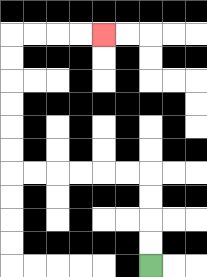{'start': '[6, 11]', 'end': '[4, 1]', 'path_directions': 'U,U,U,U,L,L,L,L,L,L,U,U,U,U,U,U,R,R,R,R', 'path_coordinates': '[[6, 11], [6, 10], [6, 9], [6, 8], [6, 7], [5, 7], [4, 7], [3, 7], [2, 7], [1, 7], [0, 7], [0, 6], [0, 5], [0, 4], [0, 3], [0, 2], [0, 1], [1, 1], [2, 1], [3, 1], [4, 1]]'}